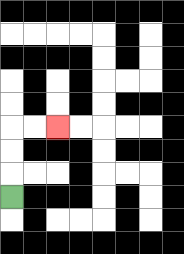{'start': '[0, 8]', 'end': '[2, 5]', 'path_directions': 'U,U,U,R,R', 'path_coordinates': '[[0, 8], [0, 7], [0, 6], [0, 5], [1, 5], [2, 5]]'}